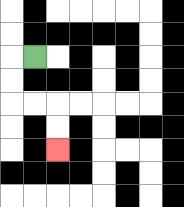{'start': '[1, 2]', 'end': '[2, 6]', 'path_directions': 'L,D,D,R,R,D,D', 'path_coordinates': '[[1, 2], [0, 2], [0, 3], [0, 4], [1, 4], [2, 4], [2, 5], [2, 6]]'}